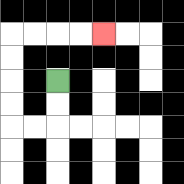{'start': '[2, 3]', 'end': '[4, 1]', 'path_directions': 'D,D,L,L,U,U,U,U,R,R,R,R', 'path_coordinates': '[[2, 3], [2, 4], [2, 5], [1, 5], [0, 5], [0, 4], [0, 3], [0, 2], [0, 1], [1, 1], [2, 1], [3, 1], [4, 1]]'}